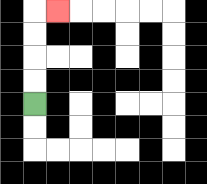{'start': '[1, 4]', 'end': '[2, 0]', 'path_directions': 'U,U,U,U,R', 'path_coordinates': '[[1, 4], [1, 3], [1, 2], [1, 1], [1, 0], [2, 0]]'}